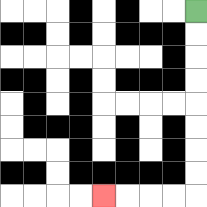{'start': '[8, 0]', 'end': '[4, 8]', 'path_directions': 'D,D,D,D,D,D,D,D,L,L,L,L', 'path_coordinates': '[[8, 0], [8, 1], [8, 2], [8, 3], [8, 4], [8, 5], [8, 6], [8, 7], [8, 8], [7, 8], [6, 8], [5, 8], [4, 8]]'}